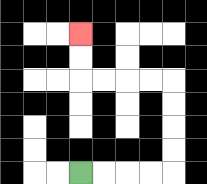{'start': '[3, 7]', 'end': '[3, 1]', 'path_directions': 'R,R,R,R,U,U,U,U,L,L,L,L,U,U', 'path_coordinates': '[[3, 7], [4, 7], [5, 7], [6, 7], [7, 7], [7, 6], [7, 5], [7, 4], [7, 3], [6, 3], [5, 3], [4, 3], [3, 3], [3, 2], [3, 1]]'}